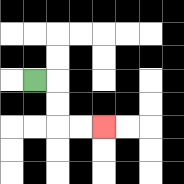{'start': '[1, 3]', 'end': '[4, 5]', 'path_directions': 'R,D,D,R,R', 'path_coordinates': '[[1, 3], [2, 3], [2, 4], [2, 5], [3, 5], [4, 5]]'}